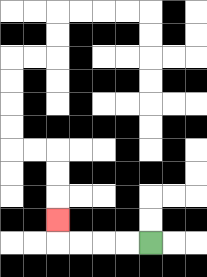{'start': '[6, 10]', 'end': '[2, 9]', 'path_directions': 'L,L,L,L,U', 'path_coordinates': '[[6, 10], [5, 10], [4, 10], [3, 10], [2, 10], [2, 9]]'}